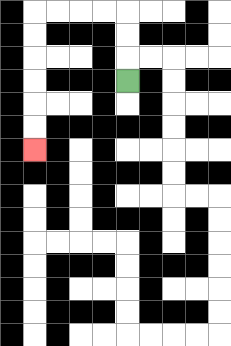{'start': '[5, 3]', 'end': '[1, 6]', 'path_directions': 'U,U,U,L,L,L,L,D,D,D,D,D,D', 'path_coordinates': '[[5, 3], [5, 2], [5, 1], [5, 0], [4, 0], [3, 0], [2, 0], [1, 0], [1, 1], [1, 2], [1, 3], [1, 4], [1, 5], [1, 6]]'}